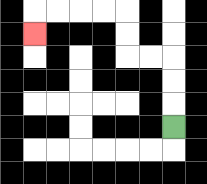{'start': '[7, 5]', 'end': '[1, 1]', 'path_directions': 'U,U,U,L,L,U,U,L,L,L,L,D', 'path_coordinates': '[[7, 5], [7, 4], [7, 3], [7, 2], [6, 2], [5, 2], [5, 1], [5, 0], [4, 0], [3, 0], [2, 0], [1, 0], [1, 1]]'}